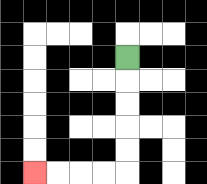{'start': '[5, 2]', 'end': '[1, 7]', 'path_directions': 'D,D,D,D,D,L,L,L,L', 'path_coordinates': '[[5, 2], [5, 3], [5, 4], [5, 5], [5, 6], [5, 7], [4, 7], [3, 7], [2, 7], [1, 7]]'}